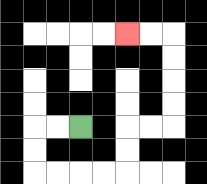{'start': '[3, 5]', 'end': '[5, 1]', 'path_directions': 'L,L,D,D,R,R,R,R,U,U,R,R,U,U,U,U,L,L', 'path_coordinates': '[[3, 5], [2, 5], [1, 5], [1, 6], [1, 7], [2, 7], [3, 7], [4, 7], [5, 7], [5, 6], [5, 5], [6, 5], [7, 5], [7, 4], [7, 3], [7, 2], [7, 1], [6, 1], [5, 1]]'}